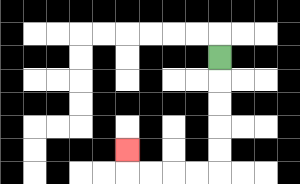{'start': '[9, 2]', 'end': '[5, 6]', 'path_directions': 'D,D,D,D,D,L,L,L,L,U', 'path_coordinates': '[[9, 2], [9, 3], [9, 4], [9, 5], [9, 6], [9, 7], [8, 7], [7, 7], [6, 7], [5, 7], [5, 6]]'}